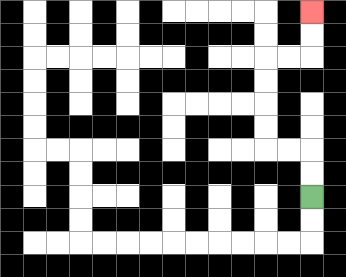{'start': '[13, 8]', 'end': '[13, 0]', 'path_directions': 'U,U,L,L,U,U,U,U,R,R,U,U', 'path_coordinates': '[[13, 8], [13, 7], [13, 6], [12, 6], [11, 6], [11, 5], [11, 4], [11, 3], [11, 2], [12, 2], [13, 2], [13, 1], [13, 0]]'}